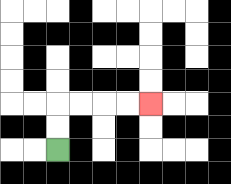{'start': '[2, 6]', 'end': '[6, 4]', 'path_directions': 'U,U,R,R,R,R', 'path_coordinates': '[[2, 6], [2, 5], [2, 4], [3, 4], [4, 4], [5, 4], [6, 4]]'}